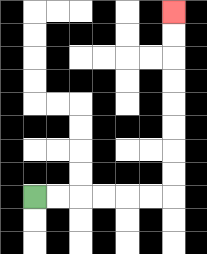{'start': '[1, 8]', 'end': '[7, 0]', 'path_directions': 'R,R,R,R,R,R,U,U,U,U,U,U,U,U', 'path_coordinates': '[[1, 8], [2, 8], [3, 8], [4, 8], [5, 8], [6, 8], [7, 8], [7, 7], [7, 6], [7, 5], [7, 4], [7, 3], [7, 2], [7, 1], [7, 0]]'}